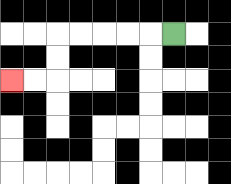{'start': '[7, 1]', 'end': '[0, 3]', 'path_directions': 'L,L,L,L,L,D,D,L,L', 'path_coordinates': '[[7, 1], [6, 1], [5, 1], [4, 1], [3, 1], [2, 1], [2, 2], [2, 3], [1, 3], [0, 3]]'}